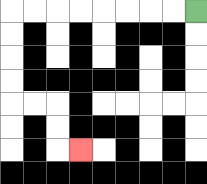{'start': '[8, 0]', 'end': '[3, 6]', 'path_directions': 'L,L,L,L,L,L,L,L,D,D,D,D,R,R,D,D,R', 'path_coordinates': '[[8, 0], [7, 0], [6, 0], [5, 0], [4, 0], [3, 0], [2, 0], [1, 0], [0, 0], [0, 1], [0, 2], [0, 3], [0, 4], [1, 4], [2, 4], [2, 5], [2, 6], [3, 6]]'}